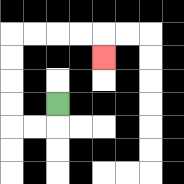{'start': '[2, 4]', 'end': '[4, 2]', 'path_directions': 'D,L,L,U,U,U,U,R,R,R,R,D', 'path_coordinates': '[[2, 4], [2, 5], [1, 5], [0, 5], [0, 4], [0, 3], [0, 2], [0, 1], [1, 1], [2, 1], [3, 1], [4, 1], [4, 2]]'}